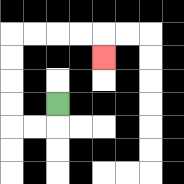{'start': '[2, 4]', 'end': '[4, 2]', 'path_directions': 'D,L,L,U,U,U,U,R,R,R,R,D', 'path_coordinates': '[[2, 4], [2, 5], [1, 5], [0, 5], [0, 4], [0, 3], [0, 2], [0, 1], [1, 1], [2, 1], [3, 1], [4, 1], [4, 2]]'}